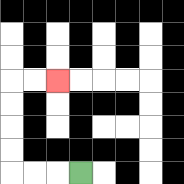{'start': '[3, 7]', 'end': '[2, 3]', 'path_directions': 'L,L,L,U,U,U,U,R,R', 'path_coordinates': '[[3, 7], [2, 7], [1, 7], [0, 7], [0, 6], [0, 5], [0, 4], [0, 3], [1, 3], [2, 3]]'}